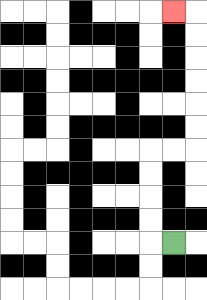{'start': '[7, 10]', 'end': '[7, 0]', 'path_directions': 'L,U,U,U,U,R,R,U,U,U,U,U,U,L', 'path_coordinates': '[[7, 10], [6, 10], [6, 9], [6, 8], [6, 7], [6, 6], [7, 6], [8, 6], [8, 5], [8, 4], [8, 3], [8, 2], [8, 1], [8, 0], [7, 0]]'}